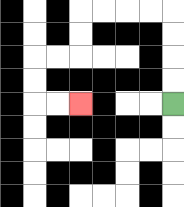{'start': '[7, 4]', 'end': '[3, 4]', 'path_directions': 'U,U,U,U,L,L,L,L,D,D,L,L,D,D,R,R', 'path_coordinates': '[[7, 4], [7, 3], [7, 2], [7, 1], [7, 0], [6, 0], [5, 0], [4, 0], [3, 0], [3, 1], [3, 2], [2, 2], [1, 2], [1, 3], [1, 4], [2, 4], [3, 4]]'}